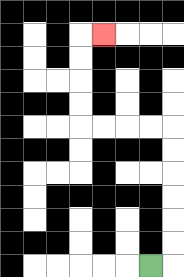{'start': '[6, 11]', 'end': '[4, 1]', 'path_directions': 'R,U,U,U,U,U,U,L,L,L,L,U,U,U,U,R', 'path_coordinates': '[[6, 11], [7, 11], [7, 10], [7, 9], [7, 8], [7, 7], [7, 6], [7, 5], [6, 5], [5, 5], [4, 5], [3, 5], [3, 4], [3, 3], [3, 2], [3, 1], [4, 1]]'}